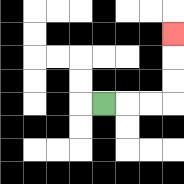{'start': '[4, 4]', 'end': '[7, 1]', 'path_directions': 'R,R,R,U,U,U', 'path_coordinates': '[[4, 4], [5, 4], [6, 4], [7, 4], [7, 3], [7, 2], [7, 1]]'}